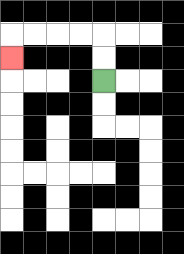{'start': '[4, 3]', 'end': '[0, 2]', 'path_directions': 'U,U,L,L,L,L,D', 'path_coordinates': '[[4, 3], [4, 2], [4, 1], [3, 1], [2, 1], [1, 1], [0, 1], [0, 2]]'}